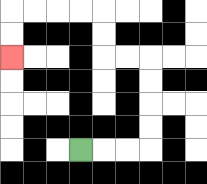{'start': '[3, 6]', 'end': '[0, 2]', 'path_directions': 'R,R,R,U,U,U,U,L,L,U,U,L,L,L,L,D,D', 'path_coordinates': '[[3, 6], [4, 6], [5, 6], [6, 6], [6, 5], [6, 4], [6, 3], [6, 2], [5, 2], [4, 2], [4, 1], [4, 0], [3, 0], [2, 0], [1, 0], [0, 0], [0, 1], [0, 2]]'}